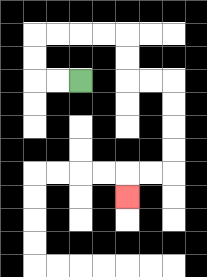{'start': '[3, 3]', 'end': '[5, 8]', 'path_directions': 'L,L,U,U,R,R,R,R,D,D,R,R,D,D,D,D,L,L,D', 'path_coordinates': '[[3, 3], [2, 3], [1, 3], [1, 2], [1, 1], [2, 1], [3, 1], [4, 1], [5, 1], [5, 2], [5, 3], [6, 3], [7, 3], [7, 4], [7, 5], [7, 6], [7, 7], [6, 7], [5, 7], [5, 8]]'}